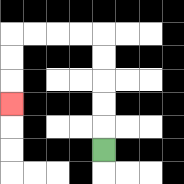{'start': '[4, 6]', 'end': '[0, 4]', 'path_directions': 'U,U,U,U,U,L,L,L,L,D,D,D', 'path_coordinates': '[[4, 6], [4, 5], [4, 4], [4, 3], [4, 2], [4, 1], [3, 1], [2, 1], [1, 1], [0, 1], [0, 2], [0, 3], [0, 4]]'}